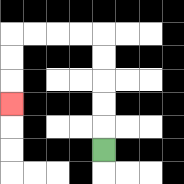{'start': '[4, 6]', 'end': '[0, 4]', 'path_directions': 'U,U,U,U,U,L,L,L,L,D,D,D', 'path_coordinates': '[[4, 6], [4, 5], [4, 4], [4, 3], [4, 2], [4, 1], [3, 1], [2, 1], [1, 1], [0, 1], [0, 2], [0, 3], [0, 4]]'}